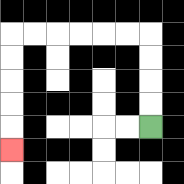{'start': '[6, 5]', 'end': '[0, 6]', 'path_directions': 'U,U,U,U,L,L,L,L,L,L,D,D,D,D,D', 'path_coordinates': '[[6, 5], [6, 4], [6, 3], [6, 2], [6, 1], [5, 1], [4, 1], [3, 1], [2, 1], [1, 1], [0, 1], [0, 2], [0, 3], [0, 4], [0, 5], [0, 6]]'}